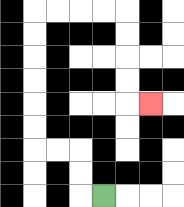{'start': '[4, 8]', 'end': '[6, 4]', 'path_directions': 'L,U,U,L,L,U,U,U,U,U,U,R,R,R,R,D,D,D,D,R', 'path_coordinates': '[[4, 8], [3, 8], [3, 7], [3, 6], [2, 6], [1, 6], [1, 5], [1, 4], [1, 3], [1, 2], [1, 1], [1, 0], [2, 0], [3, 0], [4, 0], [5, 0], [5, 1], [5, 2], [5, 3], [5, 4], [6, 4]]'}